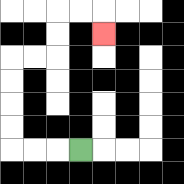{'start': '[3, 6]', 'end': '[4, 1]', 'path_directions': 'L,L,L,U,U,U,U,R,R,U,U,R,R,D', 'path_coordinates': '[[3, 6], [2, 6], [1, 6], [0, 6], [0, 5], [0, 4], [0, 3], [0, 2], [1, 2], [2, 2], [2, 1], [2, 0], [3, 0], [4, 0], [4, 1]]'}